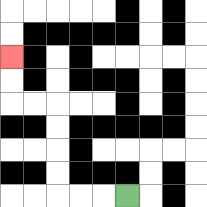{'start': '[5, 8]', 'end': '[0, 2]', 'path_directions': 'L,L,L,U,U,U,U,L,L,U,U', 'path_coordinates': '[[5, 8], [4, 8], [3, 8], [2, 8], [2, 7], [2, 6], [2, 5], [2, 4], [1, 4], [0, 4], [0, 3], [0, 2]]'}